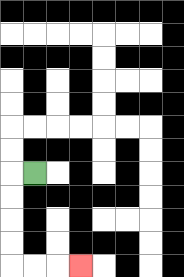{'start': '[1, 7]', 'end': '[3, 11]', 'path_directions': 'L,D,D,D,D,R,R,R', 'path_coordinates': '[[1, 7], [0, 7], [0, 8], [0, 9], [0, 10], [0, 11], [1, 11], [2, 11], [3, 11]]'}